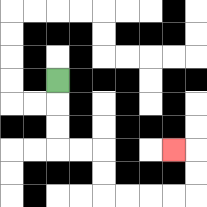{'start': '[2, 3]', 'end': '[7, 6]', 'path_directions': 'D,D,D,R,R,D,D,R,R,R,R,U,U,L', 'path_coordinates': '[[2, 3], [2, 4], [2, 5], [2, 6], [3, 6], [4, 6], [4, 7], [4, 8], [5, 8], [6, 8], [7, 8], [8, 8], [8, 7], [8, 6], [7, 6]]'}